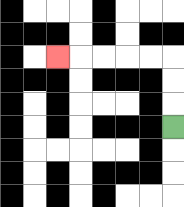{'start': '[7, 5]', 'end': '[2, 2]', 'path_directions': 'U,U,U,L,L,L,L,L', 'path_coordinates': '[[7, 5], [7, 4], [7, 3], [7, 2], [6, 2], [5, 2], [4, 2], [3, 2], [2, 2]]'}